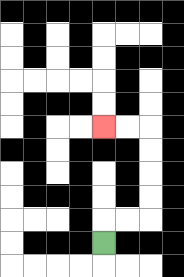{'start': '[4, 10]', 'end': '[4, 5]', 'path_directions': 'U,R,R,U,U,U,U,L,L', 'path_coordinates': '[[4, 10], [4, 9], [5, 9], [6, 9], [6, 8], [6, 7], [6, 6], [6, 5], [5, 5], [4, 5]]'}